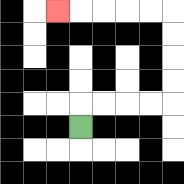{'start': '[3, 5]', 'end': '[2, 0]', 'path_directions': 'U,R,R,R,R,U,U,U,U,L,L,L,L,L', 'path_coordinates': '[[3, 5], [3, 4], [4, 4], [5, 4], [6, 4], [7, 4], [7, 3], [7, 2], [7, 1], [7, 0], [6, 0], [5, 0], [4, 0], [3, 0], [2, 0]]'}